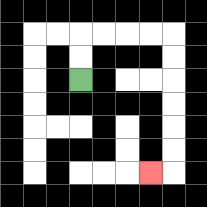{'start': '[3, 3]', 'end': '[6, 7]', 'path_directions': 'U,U,R,R,R,R,D,D,D,D,D,D,L', 'path_coordinates': '[[3, 3], [3, 2], [3, 1], [4, 1], [5, 1], [6, 1], [7, 1], [7, 2], [7, 3], [7, 4], [7, 5], [7, 6], [7, 7], [6, 7]]'}